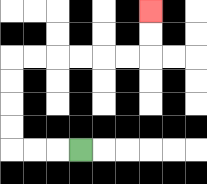{'start': '[3, 6]', 'end': '[6, 0]', 'path_directions': 'L,L,L,U,U,U,U,R,R,R,R,R,R,U,U', 'path_coordinates': '[[3, 6], [2, 6], [1, 6], [0, 6], [0, 5], [0, 4], [0, 3], [0, 2], [1, 2], [2, 2], [3, 2], [4, 2], [5, 2], [6, 2], [6, 1], [6, 0]]'}